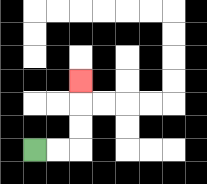{'start': '[1, 6]', 'end': '[3, 3]', 'path_directions': 'R,R,U,U,U', 'path_coordinates': '[[1, 6], [2, 6], [3, 6], [3, 5], [3, 4], [3, 3]]'}